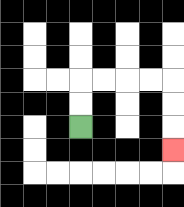{'start': '[3, 5]', 'end': '[7, 6]', 'path_directions': 'U,U,R,R,R,R,D,D,D', 'path_coordinates': '[[3, 5], [3, 4], [3, 3], [4, 3], [5, 3], [6, 3], [7, 3], [7, 4], [7, 5], [7, 6]]'}